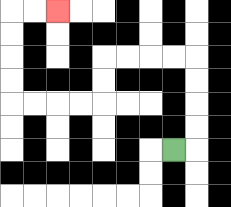{'start': '[7, 6]', 'end': '[2, 0]', 'path_directions': 'R,U,U,U,U,L,L,L,L,D,D,L,L,L,L,U,U,U,U,R,R', 'path_coordinates': '[[7, 6], [8, 6], [8, 5], [8, 4], [8, 3], [8, 2], [7, 2], [6, 2], [5, 2], [4, 2], [4, 3], [4, 4], [3, 4], [2, 4], [1, 4], [0, 4], [0, 3], [0, 2], [0, 1], [0, 0], [1, 0], [2, 0]]'}